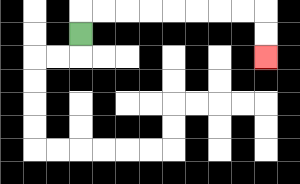{'start': '[3, 1]', 'end': '[11, 2]', 'path_directions': 'U,R,R,R,R,R,R,R,R,D,D', 'path_coordinates': '[[3, 1], [3, 0], [4, 0], [5, 0], [6, 0], [7, 0], [8, 0], [9, 0], [10, 0], [11, 0], [11, 1], [11, 2]]'}